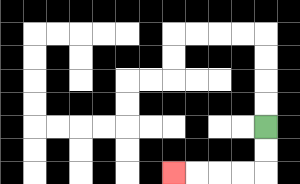{'start': '[11, 5]', 'end': '[7, 7]', 'path_directions': 'D,D,L,L,L,L', 'path_coordinates': '[[11, 5], [11, 6], [11, 7], [10, 7], [9, 7], [8, 7], [7, 7]]'}